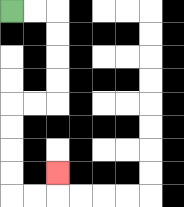{'start': '[0, 0]', 'end': '[2, 7]', 'path_directions': 'R,R,D,D,D,D,L,L,D,D,D,D,R,R,U', 'path_coordinates': '[[0, 0], [1, 0], [2, 0], [2, 1], [2, 2], [2, 3], [2, 4], [1, 4], [0, 4], [0, 5], [0, 6], [0, 7], [0, 8], [1, 8], [2, 8], [2, 7]]'}